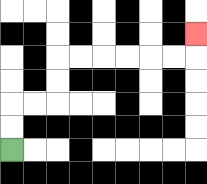{'start': '[0, 6]', 'end': '[8, 1]', 'path_directions': 'U,U,R,R,U,U,R,R,R,R,R,R,U', 'path_coordinates': '[[0, 6], [0, 5], [0, 4], [1, 4], [2, 4], [2, 3], [2, 2], [3, 2], [4, 2], [5, 2], [6, 2], [7, 2], [8, 2], [8, 1]]'}